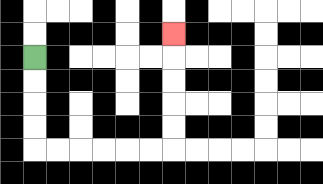{'start': '[1, 2]', 'end': '[7, 1]', 'path_directions': 'D,D,D,D,R,R,R,R,R,R,U,U,U,U,U', 'path_coordinates': '[[1, 2], [1, 3], [1, 4], [1, 5], [1, 6], [2, 6], [3, 6], [4, 6], [5, 6], [6, 6], [7, 6], [7, 5], [7, 4], [7, 3], [7, 2], [7, 1]]'}